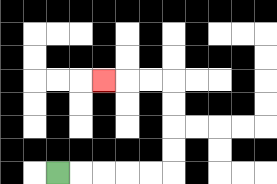{'start': '[2, 7]', 'end': '[4, 3]', 'path_directions': 'R,R,R,R,R,U,U,U,U,L,L,L', 'path_coordinates': '[[2, 7], [3, 7], [4, 7], [5, 7], [6, 7], [7, 7], [7, 6], [7, 5], [7, 4], [7, 3], [6, 3], [5, 3], [4, 3]]'}